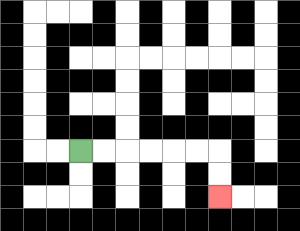{'start': '[3, 6]', 'end': '[9, 8]', 'path_directions': 'R,R,R,R,R,R,D,D', 'path_coordinates': '[[3, 6], [4, 6], [5, 6], [6, 6], [7, 6], [8, 6], [9, 6], [9, 7], [9, 8]]'}